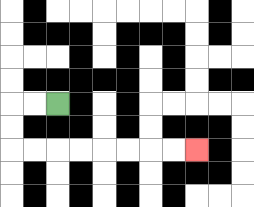{'start': '[2, 4]', 'end': '[8, 6]', 'path_directions': 'L,L,D,D,R,R,R,R,R,R,R,R', 'path_coordinates': '[[2, 4], [1, 4], [0, 4], [0, 5], [0, 6], [1, 6], [2, 6], [3, 6], [4, 6], [5, 6], [6, 6], [7, 6], [8, 6]]'}